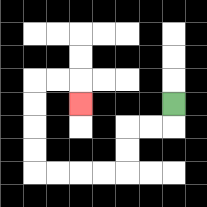{'start': '[7, 4]', 'end': '[3, 4]', 'path_directions': 'D,L,L,D,D,L,L,L,L,U,U,U,U,R,R,D', 'path_coordinates': '[[7, 4], [7, 5], [6, 5], [5, 5], [5, 6], [5, 7], [4, 7], [3, 7], [2, 7], [1, 7], [1, 6], [1, 5], [1, 4], [1, 3], [2, 3], [3, 3], [3, 4]]'}